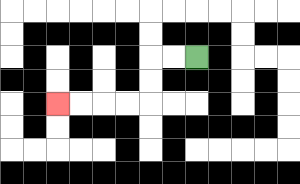{'start': '[8, 2]', 'end': '[2, 4]', 'path_directions': 'L,L,D,D,L,L,L,L', 'path_coordinates': '[[8, 2], [7, 2], [6, 2], [6, 3], [6, 4], [5, 4], [4, 4], [3, 4], [2, 4]]'}